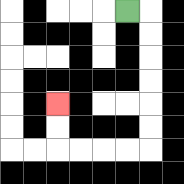{'start': '[5, 0]', 'end': '[2, 4]', 'path_directions': 'R,D,D,D,D,D,D,L,L,L,L,U,U', 'path_coordinates': '[[5, 0], [6, 0], [6, 1], [6, 2], [6, 3], [6, 4], [6, 5], [6, 6], [5, 6], [4, 6], [3, 6], [2, 6], [2, 5], [2, 4]]'}